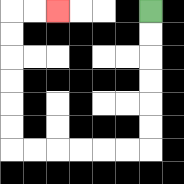{'start': '[6, 0]', 'end': '[2, 0]', 'path_directions': 'D,D,D,D,D,D,L,L,L,L,L,L,U,U,U,U,U,U,R,R', 'path_coordinates': '[[6, 0], [6, 1], [6, 2], [6, 3], [6, 4], [6, 5], [6, 6], [5, 6], [4, 6], [3, 6], [2, 6], [1, 6], [0, 6], [0, 5], [0, 4], [0, 3], [0, 2], [0, 1], [0, 0], [1, 0], [2, 0]]'}